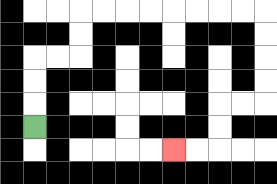{'start': '[1, 5]', 'end': '[7, 6]', 'path_directions': 'U,U,U,R,R,U,U,R,R,R,R,R,R,R,R,D,D,D,D,L,L,D,D,L,L', 'path_coordinates': '[[1, 5], [1, 4], [1, 3], [1, 2], [2, 2], [3, 2], [3, 1], [3, 0], [4, 0], [5, 0], [6, 0], [7, 0], [8, 0], [9, 0], [10, 0], [11, 0], [11, 1], [11, 2], [11, 3], [11, 4], [10, 4], [9, 4], [9, 5], [9, 6], [8, 6], [7, 6]]'}